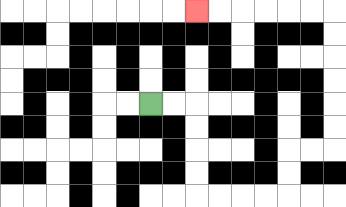{'start': '[6, 4]', 'end': '[8, 0]', 'path_directions': 'R,R,D,D,D,D,R,R,R,R,U,U,R,R,U,U,U,U,U,U,L,L,L,L,L,L', 'path_coordinates': '[[6, 4], [7, 4], [8, 4], [8, 5], [8, 6], [8, 7], [8, 8], [9, 8], [10, 8], [11, 8], [12, 8], [12, 7], [12, 6], [13, 6], [14, 6], [14, 5], [14, 4], [14, 3], [14, 2], [14, 1], [14, 0], [13, 0], [12, 0], [11, 0], [10, 0], [9, 0], [8, 0]]'}